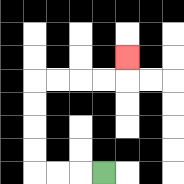{'start': '[4, 7]', 'end': '[5, 2]', 'path_directions': 'L,L,L,U,U,U,U,R,R,R,R,U', 'path_coordinates': '[[4, 7], [3, 7], [2, 7], [1, 7], [1, 6], [1, 5], [1, 4], [1, 3], [2, 3], [3, 3], [4, 3], [5, 3], [5, 2]]'}